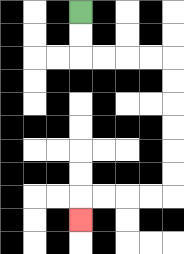{'start': '[3, 0]', 'end': '[3, 9]', 'path_directions': 'D,D,R,R,R,R,D,D,D,D,D,D,L,L,L,L,D', 'path_coordinates': '[[3, 0], [3, 1], [3, 2], [4, 2], [5, 2], [6, 2], [7, 2], [7, 3], [7, 4], [7, 5], [7, 6], [7, 7], [7, 8], [6, 8], [5, 8], [4, 8], [3, 8], [3, 9]]'}